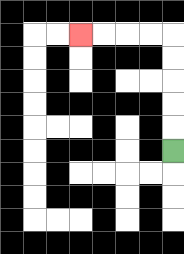{'start': '[7, 6]', 'end': '[3, 1]', 'path_directions': 'U,U,U,U,U,L,L,L,L', 'path_coordinates': '[[7, 6], [7, 5], [7, 4], [7, 3], [7, 2], [7, 1], [6, 1], [5, 1], [4, 1], [3, 1]]'}